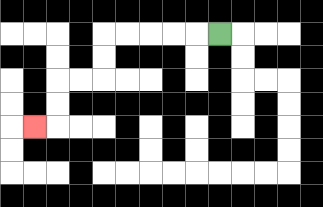{'start': '[9, 1]', 'end': '[1, 5]', 'path_directions': 'L,L,L,L,L,D,D,L,L,D,D,L', 'path_coordinates': '[[9, 1], [8, 1], [7, 1], [6, 1], [5, 1], [4, 1], [4, 2], [4, 3], [3, 3], [2, 3], [2, 4], [2, 5], [1, 5]]'}